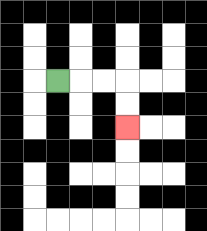{'start': '[2, 3]', 'end': '[5, 5]', 'path_directions': 'R,R,R,D,D', 'path_coordinates': '[[2, 3], [3, 3], [4, 3], [5, 3], [5, 4], [5, 5]]'}